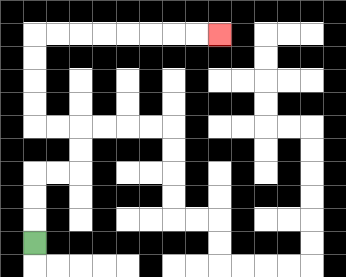{'start': '[1, 10]', 'end': '[9, 1]', 'path_directions': 'U,U,U,R,R,U,U,L,L,U,U,U,U,R,R,R,R,R,R,R,R', 'path_coordinates': '[[1, 10], [1, 9], [1, 8], [1, 7], [2, 7], [3, 7], [3, 6], [3, 5], [2, 5], [1, 5], [1, 4], [1, 3], [1, 2], [1, 1], [2, 1], [3, 1], [4, 1], [5, 1], [6, 1], [7, 1], [8, 1], [9, 1]]'}